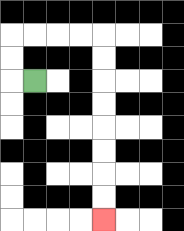{'start': '[1, 3]', 'end': '[4, 9]', 'path_directions': 'L,U,U,R,R,R,R,D,D,D,D,D,D,D,D', 'path_coordinates': '[[1, 3], [0, 3], [0, 2], [0, 1], [1, 1], [2, 1], [3, 1], [4, 1], [4, 2], [4, 3], [4, 4], [4, 5], [4, 6], [4, 7], [4, 8], [4, 9]]'}